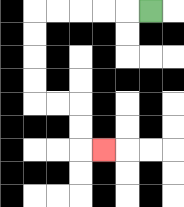{'start': '[6, 0]', 'end': '[4, 6]', 'path_directions': 'L,L,L,L,L,D,D,D,D,R,R,D,D,R', 'path_coordinates': '[[6, 0], [5, 0], [4, 0], [3, 0], [2, 0], [1, 0], [1, 1], [1, 2], [1, 3], [1, 4], [2, 4], [3, 4], [3, 5], [3, 6], [4, 6]]'}